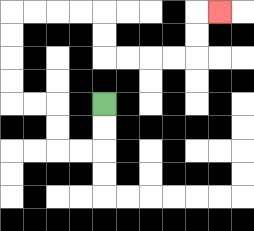{'start': '[4, 4]', 'end': '[9, 0]', 'path_directions': 'D,D,L,L,U,U,L,L,U,U,U,U,R,R,R,R,D,D,R,R,R,R,U,U,R', 'path_coordinates': '[[4, 4], [4, 5], [4, 6], [3, 6], [2, 6], [2, 5], [2, 4], [1, 4], [0, 4], [0, 3], [0, 2], [0, 1], [0, 0], [1, 0], [2, 0], [3, 0], [4, 0], [4, 1], [4, 2], [5, 2], [6, 2], [7, 2], [8, 2], [8, 1], [8, 0], [9, 0]]'}